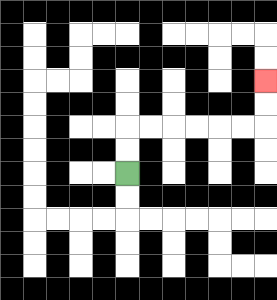{'start': '[5, 7]', 'end': '[11, 3]', 'path_directions': 'U,U,R,R,R,R,R,R,U,U', 'path_coordinates': '[[5, 7], [5, 6], [5, 5], [6, 5], [7, 5], [8, 5], [9, 5], [10, 5], [11, 5], [11, 4], [11, 3]]'}